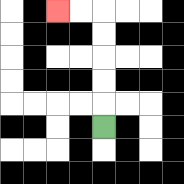{'start': '[4, 5]', 'end': '[2, 0]', 'path_directions': 'U,U,U,U,U,L,L', 'path_coordinates': '[[4, 5], [4, 4], [4, 3], [4, 2], [4, 1], [4, 0], [3, 0], [2, 0]]'}